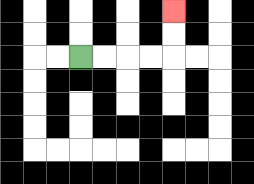{'start': '[3, 2]', 'end': '[7, 0]', 'path_directions': 'R,R,R,R,U,U', 'path_coordinates': '[[3, 2], [4, 2], [5, 2], [6, 2], [7, 2], [7, 1], [7, 0]]'}